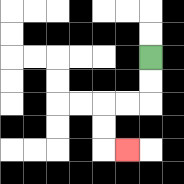{'start': '[6, 2]', 'end': '[5, 6]', 'path_directions': 'D,D,L,L,D,D,R', 'path_coordinates': '[[6, 2], [6, 3], [6, 4], [5, 4], [4, 4], [4, 5], [4, 6], [5, 6]]'}